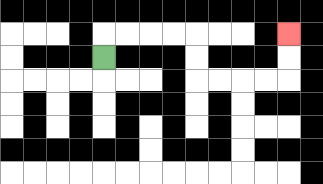{'start': '[4, 2]', 'end': '[12, 1]', 'path_directions': 'U,R,R,R,R,D,D,R,R,R,R,U,U', 'path_coordinates': '[[4, 2], [4, 1], [5, 1], [6, 1], [7, 1], [8, 1], [8, 2], [8, 3], [9, 3], [10, 3], [11, 3], [12, 3], [12, 2], [12, 1]]'}